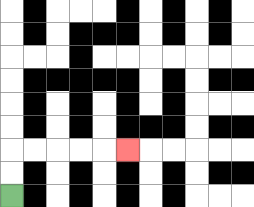{'start': '[0, 8]', 'end': '[5, 6]', 'path_directions': 'U,U,R,R,R,R,R', 'path_coordinates': '[[0, 8], [0, 7], [0, 6], [1, 6], [2, 6], [3, 6], [4, 6], [5, 6]]'}